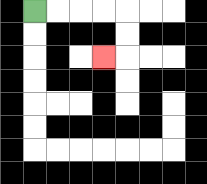{'start': '[1, 0]', 'end': '[4, 2]', 'path_directions': 'R,R,R,R,D,D,L', 'path_coordinates': '[[1, 0], [2, 0], [3, 0], [4, 0], [5, 0], [5, 1], [5, 2], [4, 2]]'}